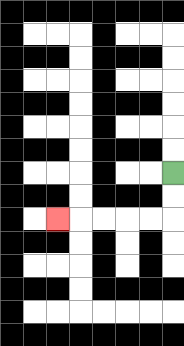{'start': '[7, 7]', 'end': '[2, 9]', 'path_directions': 'D,D,L,L,L,L,L', 'path_coordinates': '[[7, 7], [7, 8], [7, 9], [6, 9], [5, 9], [4, 9], [3, 9], [2, 9]]'}